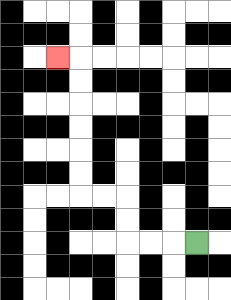{'start': '[8, 10]', 'end': '[2, 2]', 'path_directions': 'L,L,L,U,U,L,L,U,U,U,U,U,U,L', 'path_coordinates': '[[8, 10], [7, 10], [6, 10], [5, 10], [5, 9], [5, 8], [4, 8], [3, 8], [3, 7], [3, 6], [3, 5], [3, 4], [3, 3], [3, 2], [2, 2]]'}